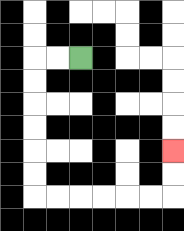{'start': '[3, 2]', 'end': '[7, 6]', 'path_directions': 'L,L,D,D,D,D,D,D,R,R,R,R,R,R,U,U', 'path_coordinates': '[[3, 2], [2, 2], [1, 2], [1, 3], [1, 4], [1, 5], [1, 6], [1, 7], [1, 8], [2, 8], [3, 8], [4, 8], [5, 8], [6, 8], [7, 8], [7, 7], [7, 6]]'}